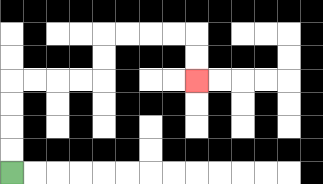{'start': '[0, 7]', 'end': '[8, 3]', 'path_directions': 'U,U,U,U,R,R,R,R,U,U,R,R,R,R,D,D', 'path_coordinates': '[[0, 7], [0, 6], [0, 5], [0, 4], [0, 3], [1, 3], [2, 3], [3, 3], [4, 3], [4, 2], [4, 1], [5, 1], [6, 1], [7, 1], [8, 1], [8, 2], [8, 3]]'}